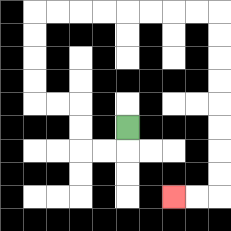{'start': '[5, 5]', 'end': '[7, 8]', 'path_directions': 'D,L,L,U,U,L,L,U,U,U,U,R,R,R,R,R,R,R,R,D,D,D,D,D,D,D,D,L,L', 'path_coordinates': '[[5, 5], [5, 6], [4, 6], [3, 6], [3, 5], [3, 4], [2, 4], [1, 4], [1, 3], [1, 2], [1, 1], [1, 0], [2, 0], [3, 0], [4, 0], [5, 0], [6, 0], [7, 0], [8, 0], [9, 0], [9, 1], [9, 2], [9, 3], [9, 4], [9, 5], [9, 6], [9, 7], [9, 8], [8, 8], [7, 8]]'}